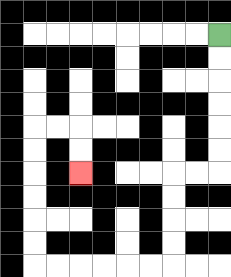{'start': '[9, 1]', 'end': '[3, 7]', 'path_directions': 'D,D,D,D,D,D,L,L,D,D,D,D,L,L,L,L,L,L,U,U,U,U,U,U,R,R,D,D', 'path_coordinates': '[[9, 1], [9, 2], [9, 3], [9, 4], [9, 5], [9, 6], [9, 7], [8, 7], [7, 7], [7, 8], [7, 9], [7, 10], [7, 11], [6, 11], [5, 11], [4, 11], [3, 11], [2, 11], [1, 11], [1, 10], [1, 9], [1, 8], [1, 7], [1, 6], [1, 5], [2, 5], [3, 5], [3, 6], [3, 7]]'}